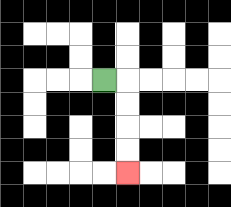{'start': '[4, 3]', 'end': '[5, 7]', 'path_directions': 'R,D,D,D,D', 'path_coordinates': '[[4, 3], [5, 3], [5, 4], [5, 5], [5, 6], [5, 7]]'}